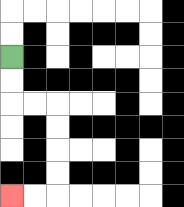{'start': '[0, 2]', 'end': '[0, 8]', 'path_directions': 'D,D,R,R,D,D,D,D,L,L', 'path_coordinates': '[[0, 2], [0, 3], [0, 4], [1, 4], [2, 4], [2, 5], [2, 6], [2, 7], [2, 8], [1, 8], [0, 8]]'}